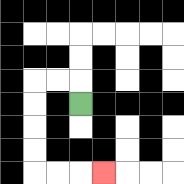{'start': '[3, 4]', 'end': '[4, 7]', 'path_directions': 'U,L,L,D,D,D,D,R,R,R', 'path_coordinates': '[[3, 4], [3, 3], [2, 3], [1, 3], [1, 4], [1, 5], [1, 6], [1, 7], [2, 7], [3, 7], [4, 7]]'}